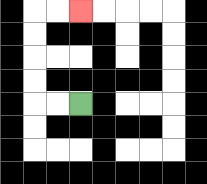{'start': '[3, 4]', 'end': '[3, 0]', 'path_directions': 'L,L,U,U,U,U,R,R', 'path_coordinates': '[[3, 4], [2, 4], [1, 4], [1, 3], [1, 2], [1, 1], [1, 0], [2, 0], [3, 0]]'}